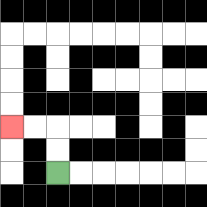{'start': '[2, 7]', 'end': '[0, 5]', 'path_directions': 'U,U,L,L', 'path_coordinates': '[[2, 7], [2, 6], [2, 5], [1, 5], [0, 5]]'}